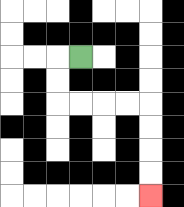{'start': '[3, 2]', 'end': '[6, 8]', 'path_directions': 'L,D,D,R,R,R,R,D,D,D,D', 'path_coordinates': '[[3, 2], [2, 2], [2, 3], [2, 4], [3, 4], [4, 4], [5, 4], [6, 4], [6, 5], [6, 6], [6, 7], [6, 8]]'}